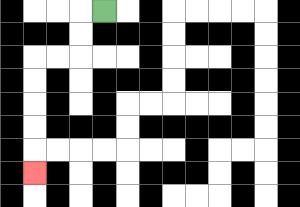{'start': '[4, 0]', 'end': '[1, 7]', 'path_directions': 'L,D,D,L,L,D,D,D,D,D', 'path_coordinates': '[[4, 0], [3, 0], [3, 1], [3, 2], [2, 2], [1, 2], [1, 3], [1, 4], [1, 5], [1, 6], [1, 7]]'}